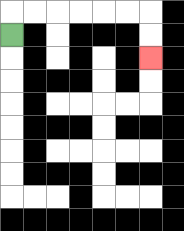{'start': '[0, 1]', 'end': '[6, 2]', 'path_directions': 'U,R,R,R,R,R,R,D,D', 'path_coordinates': '[[0, 1], [0, 0], [1, 0], [2, 0], [3, 0], [4, 0], [5, 0], [6, 0], [6, 1], [6, 2]]'}